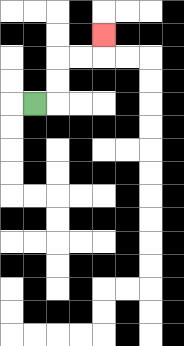{'start': '[1, 4]', 'end': '[4, 1]', 'path_directions': 'R,U,U,R,R,U', 'path_coordinates': '[[1, 4], [2, 4], [2, 3], [2, 2], [3, 2], [4, 2], [4, 1]]'}